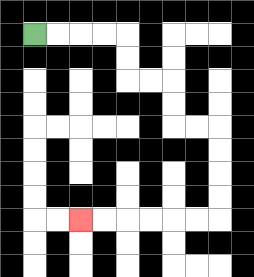{'start': '[1, 1]', 'end': '[3, 9]', 'path_directions': 'R,R,R,R,D,D,R,R,D,D,R,R,D,D,D,D,L,L,L,L,L,L', 'path_coordinates': '[[1, 1], [2, 1], [3, 1], [4, 1], [5, 1], [5, 2], [5, 3], [6, 3], [7, 3], [7, 4], [7, 5], [8, 5], [9, 5], [9, 6], [9, 7], [9, 8], [9, 9], [8, 9], [7, 9], [6, 9], [5, 9], [4, 9], [3, 9]]'}